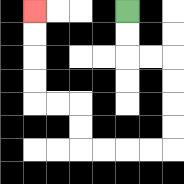{'start': '[5, 0]', 'end': '[1, 0]', 'path_directions': 'D,D,R,R,D,D,D,D,L,L,L,L,U,U,L,L,U,U,U,U', 'path_coordinates': '[[5, 0], [5, 1], [5, 2], [6, 2], [7, 2], [7, 3], [7, 4], [7, 5], [7, 6], [6, 6], [5, 6], [4, 6], [3, 6], [3, 5], [3, 4], [2, 4], [1, 4], [1, 3], [1, 2], [1, 1], [1, 0]]'}